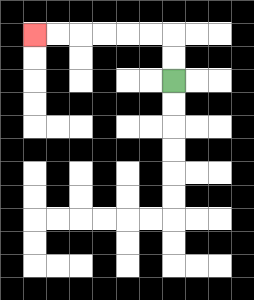{'start': '[7, 3]', 'end': '[1, 1]', 'path_directions': 'U,U,L,L,L,L,L,L', 'path_coordinates': '[[7, 3], [7, 2], [7, 1], [6, 1], [5, 1], [4, 1], [3, 1], [2, 1], [1, 1]]'}